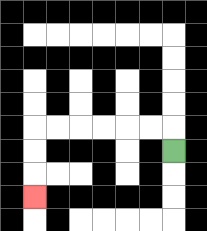{'start': '[7, 6]', 'end': '[1, 8]', 'path_directions': 'U,L,L,L,L,L,L,D,D,D', 'path_coordinates': '[[7, 6], [7, 5], [6, 5], [5, 5], [4, 5], [3, 5], [2, 5], [1, 5], [1, 6], [1, 7], [1, 8]]'}